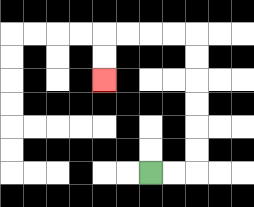{'start': '[6, 7]', 'end': '[4, 3]', 'path_directions': 'R,R,U,U,U,U,U,U,L,L,L,L,D,D', 'path_coordinates': '[[6, 7], [7, 7], [8, 7], [8, 6], [8, 5], [8, 4], [8, 3], [8, 2], [8, 1], [7, 1], [6, 1], [5, 1], [4, 1], [4, 2], [4, 3]]'}